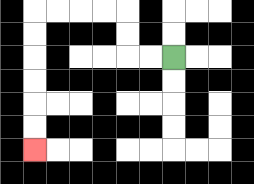{'start': '[7, 2]', 'end': '[1, 6]', 'path_directions': 'L,L,U,U,L,L,L,L,D,D,D,D,D,D', 'path_coordinates': '[[7, 2], [6, 2], [5, 2], [5, 1], [5, 0], [4, 0], [3, 0], [2, 0], [1, 0], [1, 1], [1, 2], [1, 3], [1, 4], [1, 5], [1, 6]]'}